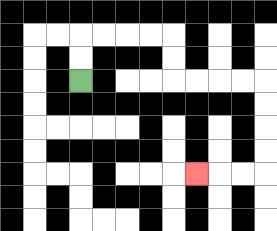{'start': '[3, 3]', 'end': '[8, 7]', 'path_directions': 'U,U,R,R,R,R,D,D,R,R,R,R,D,D,D,D,L,L,L', 'path_coordinates': '[[3, 3], [3, 2], [3, 1], [4, 1], [5, 1], [6, 1], [7, 1], [7, 2], [7, 3], [8, 3], [9, 3], [10, 3], [11, 3], [11, 4], [11, 5], [11, 6], [11, 7], [10, 7], [9, 7], [8, 7]]'}